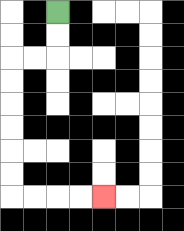{'start': '[2, 0]', 'end': '[4, 8]', 'path_directions': 'D,D,L,L,D,D,D,D,D,D,R,R,R,R', 'path_coordinates': '[[2, 0], [2, 1], [2, 2], [1, 2], [0, 2], [0, 3], [0, 4], [0, 5], [0, 6], [0, 7], [0, 8], [1, 8], [2, 8], [3, 8], [4, 8]]'}